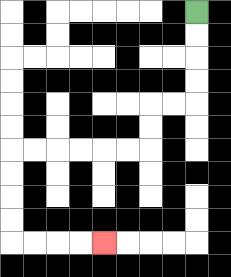{'start': '[8, 0]', 'end': '[4, 10]', 'path_directions': 'D,D,D,D,L,L,D,D,L,L,L,L,L,L,D,D,D,D,R,R,R,R', 'path_coordinates': '[[8, 0], [8, 1], [8, 2], [8, 3], [8, 4], [7, 4], [6, 4], [6, 5], [6, 6], [5, 6], [4, 6], [3, 6], [2, 6], [1, 6], [0, 6], [0, 7], [0, 8], [0, 9], [0, 10], [1, 10], [2, 10], [3, 10], [4, 10]]'}